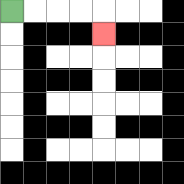{'start': '[0, 0]', 'end': '[4, 1]', 'path_directions': 'R,R,R,R,D', 'path_coordinates': '[[0, 0], [1, 0], [2, 0], [3, 0], [4, 0], [4, 1]]'}